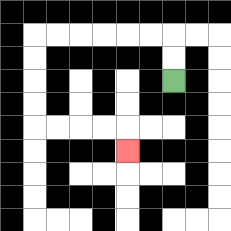{'start': '[7, 3]', 'end': '[5, 6]', 'path_directions': 'U,U,L,L,L,L,L,L,D,D,D,D,R,R,R,R,D', 'path_coordinates': '[[7, 3], [7, 2], [7, 1], [6, 1], [5, 1], [4, 1], [3, 1], [2, 1], [1, 1], [1, 2], [1, 3], [1, 4], [1, 5], [2, 5], [3, 5], [4, 5], [5, 5], [5, 6]]'}